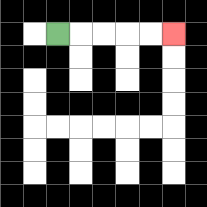{'start': '[2, 1]', 'end': '[7, 1]', 'path_directions': 'R,R,R,R,R', 'path_coordinates': '[[2, 1], [3, 1], [4, 1], [5, 1], [6, 1], [7, 1]]'}